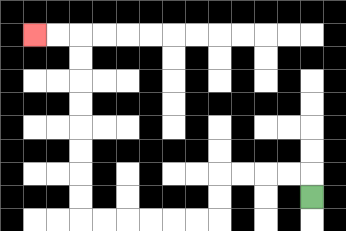{'start': '[13, 8]', 'end': '[1, 1]', 'path_directions': 'U,L,L,L,L,D,D,L,L,L,L,L,L,U,U,U,U,U,U,U,U,L,L', 'path_coordinates': '[[13, 8], [13, 7], [12, 7], [11, 7], [10, 7], [9, 7], [9, 8], [9, 9], [8, 9], [7, 9], [6, 9], [5, 9], [4, 9], [3, 9], [3, 8], [3, 7], [3, 6], [3, 5], [3, 4], [3, 3], [3, 2], [3, 1], [2, 1], [1, 1]]'}